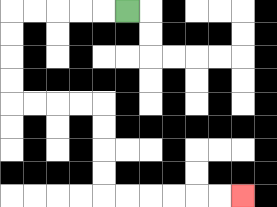{'start': '[5, 0]', 'end': '[10, 8]', 'path_directions': 'L,L,L,L,L,D,D,D,D,R,R,R,R,D,D,D,D,R,R,R,R,R,R', 'path_coordinates': '[[5, 0], [4, 0], [3, 0], [2, 0], [1, 0], [0, 0], [0, 1], [0, 2], [0, 3], [0, 4], [1, 4], [2, 4], [3, 4], [4, 4], [4, 5], [4, 6], [4, 7], [4, 8], [5, 8], [6, 8], [7, 8], [8, 8], [9, 8], [10, 8]]'}